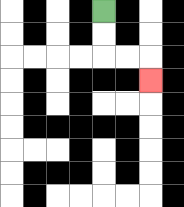{'start': '[4, 0]', 'end': '[6, 3]', 'path_directions': 'D,D,R,R,D', 'path_coordinates': '[[4, 0], [4, 1], [4, 2], [5, 2], [6, 2], [6, 3]]'}